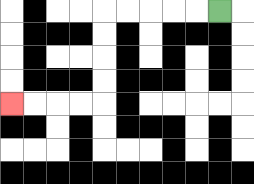{'start': '[9, 0]', 'end': '[0, 4]', 'path_directions': 'L,L,L,L,L,D,D,D,D,L,L,L,L', 'path_coordinates': '[[9, 0], [8, 0], [7, 0], [6, 0], [5, 0], [4, 0], [4, 1], [4, 2], [4, 3], [4, 4], [3, 4], [2, 4], [1, 4], [0, 4]]'}